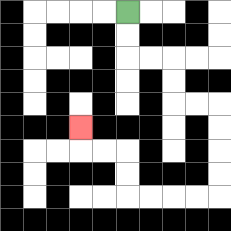{'start': '[5, 0]', 'end': '[3, 5]', 'path_directions': 'D,D,R,R,D,D,R,R,D,D,D,D,L,L,L,L,U,U,L,L,U', 'path_coordinates': '[[5, 0], [5, 1], [5, 2], [6, 2], [7, 2], [7, 3], [7, 4], [8, 4], [9, 4], [9, 5], [9, 6], [9, 7], [9, 8], [8, 8], [7, 8], [6, 8], [5, 8], [5, 7], [5, 6], [4, 6], [3, 6], [3, 5]]'}